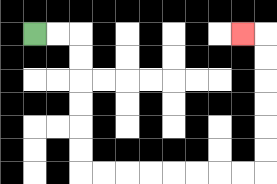{'start': '[1, 1]', 'end': '[10, 1]', 'path_directions': 'R,R,D,D,D,D,D,D,R,R,R,R,R,R,R,R,U,U,U,U,U,U,L', 'path_coordinates': '[[1, 1], [2, 1], [3, 1], [3, 2], [3, 3], [3, 4], [3, 5], [3, 6], [3, 7], [4, 7], [5, 7], [6, 7], [7, 7], [8, 7], [9, 7], [10, 7], [11, 7], [11, 6], [11, 5], [11, 4], [11, 3], [11, 2], [11, 1], [10, 1]]'}